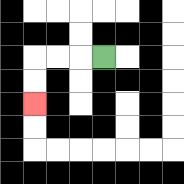{'start': '[4, 2]', 'end': '[1, 4]', 'path_directions': 'L,L,L,D,D', 'path_coordinates': '[[4, 2], [3, 2], [2, 2], [1, 2], [1, 3], [1, 4]]'}